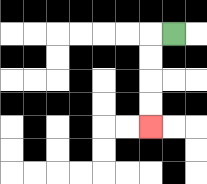{'start': '[7, 1]', 'end': '[6, 5]', 'path_directions': 'L,D,D,D,D', 'path_coordinates': '[[7, 1], [6, 1], [6, 2], [6, 3], [6, 4], [6, 5]]'}